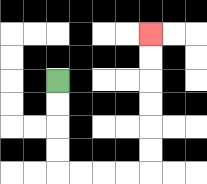{'start': '[2, 3]', 'end': '[6, 1]', 'path_directions': 'D,D,D,D,R,R,R,R,U,U,U,U,U,U', 'path_coordinates': '[[2, 3], [2, 4], [2, 5], [2, 6], [2, 7], [3, 7], [4, 7], [5, 7], [6, 7], [6, 6], [6, 5], [6, 4], [6, 3], [6, 2], [6, 1]]'}